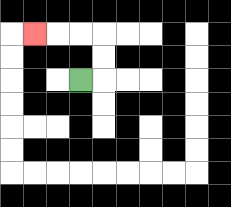{'start': '[3, 3]', 'end': '[1, 1]', 'path_directions': 'R,U,U,L,L,L', 'path_coordinates': '[[3, 3], [4, 3], [4, 2], [4, 1], [3, 1], [2, 1], [1, 1]]'}